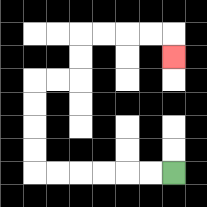{'start': '[7, 7]', 'end': '[7, 2]', 'path_directions': 'L,L,L,L,L,L,U,U,U,U,R,R,U,U,R,R,R,R,D', 'path_coordinates': '[[7, 7], [6, 7], [5, 7], [4, 7], [3, 7], [2, 7], [1, 7], [1, 6], [1, 5], [1, 4], [1, 3], [2, 3], [3, 3], [3, 2], [3, 1], [4, 1], [5, 1], [6, 1], [7, 1], [7, 2]]'}